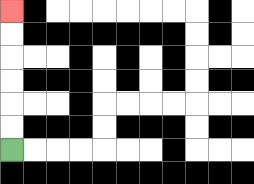{'start': '[0, 6]', 'end': '[0, 0]', 'path_directions': 'U,U,U,U,U,U', 'path_coordinates': '[[0, 6], [0, 5], [0, 4], [0, 3], [0, 2], [0, 1], [0, 0]]'}